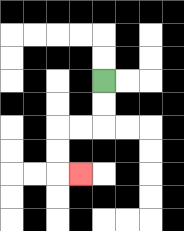{'start': '[4, 3]', 'end': '[3, 7]', 'path_directions': 'D,D,L,L,D,D,R', 'path_coordinates': '[[4, 3], [4, 4], [4, 5], [3, 5], [2, 5], [2, 6], [2, 7], [3, 7]]'}